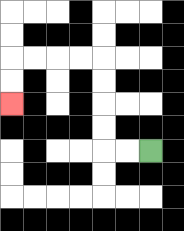{'start': '[6, 6]', 'end': '[0, 4]', 'path_directions': 'L,L,U,U,U,U,L,L,L,L,D,D', 'path_coordinates': '[[6, 6], [5, 6], [4, 6], [4, 5], [4, 4], [4, 3], [4, 2], [3, 2], [2, 2], [1, 2], [0, 2], [0, 3], [0, 4]]'}